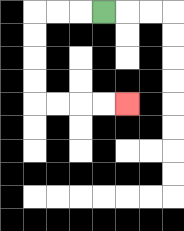{'start': '[4, 0]', 'end': '[5, 4]', 'path_directions': 'L,L,L,D,D,D,D,R,R,R,R', 'path_coordinates': '[[4, 0], [3, 0], [2, 0], [1, 0], [1, 1], [1, 2], [1, 3], [1, 4], [2, 4], [3, 4], [4, 4], [5, 4]]'}